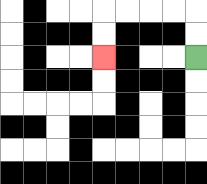{'start': '[8, 2]', 'end': '[4, 2]', 'path_directions': 'U,U,L,L,L,L,D,D', 'path_coordinates': '[[8, 2], [8, 1], [8, 0], [7, 0], [6, 0], [5, 0], [4, 0], [4, 1], [4, 2]]'}